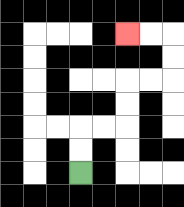{'start': '[3, 7]', 'end': '[5, 1]', 'path_directions': 'U,U,R,R,U,U,R,R,U,U,L,L', 'path_coordinates': '[[3, 7], [3, 6], [3, 5], [4, 5], [5, 5], [5, 4], [5, 3], [6, 3], [7, 3], [7, 2], [7, 1], [6, 1], [5, 1]]'}